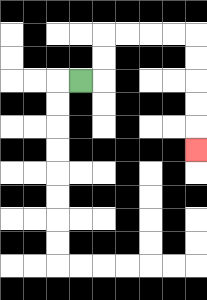{'start': '[3, 3]', 'end': '[8, 6]', 'path_directions': 'R,U,U,R,R,R,R,D,D,D,D,D', 'path_coordinates': '[[3, 3], [4, 3], [4, 2], [4, 1], [5, 1], [6, 1], [7, 1], [8, 1], [8, 2], [8, 3], [8, 4], [8, 5], [8, 6]]'}